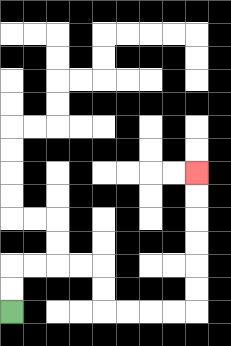{'start': '[0, 13]', 'end': '[8, 7]', 'path_directions': 'U,U,R,R,R,R,D,D,R,R,R,R,U,U,U,U,U,U', 'path_coordinates': '[[0, 13], [0, 12], [0, 11], [1, 11], [2, 11], [3, 11], [4, 11], [4, 12], [4, 13], [5, 13], [6, 13], [7, 13], [8, 13], [8, 12], [8, 11], [8, 10], [8, 9], [8, 8], [8, 7]]'}